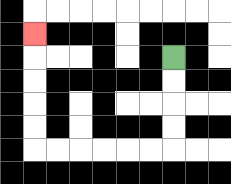{'start': '[7, 2]', 'end': '[1, 1]', 'path_directions': 'D,D,D,D,L,L,L,L,L,L,U,U,U,U,U', 'path_coordinates': '[[7, 2], [7, 3], [7, 4], [7, 5], [7, 6], [6, 6], [5, 6], [4, 6], [3, 6], [2, 6], [1, 6], [1, 5], [1, 4], [1, 3], [1, 2], [1, 1]]'}